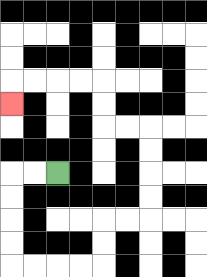{'start': '[2, 7]', 'end': '[0, 4]', 'path_directions': 'L,L,D,D,D,D,R,R,R,R,U,U,R,R,U,U,U,U,L,L,U,U,L,L,L,L,D', 'path_coordinates': '[[2, 7], [1, 7], [0, 7], [0, 8], [0, 9], [0, 10], [0, 11], [1, 11], [2, 11], [3, 11], [4, 11], [4, 10], [4, 9], [5, 9], [6, 9], [6, 8], [6, 7], [6, 6], [6, 5], [5, 5], [4, 5], [4, 4], [4, 3], [3, 3], [2, 3], [1, 3], [0, 3], [0, 4]]'}